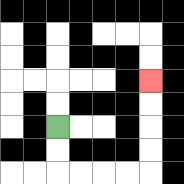{'start': '[2, 5]', 'end': '[6, 3]', 'path_directions': 'D,D,R,R,R,R,U,U,U,U', 'path_coordinates': '[[2, 5], [2, 6], [2, 7], [3, 7], [4, 7], [5, 7], [6, 7], [6, 6], [6, 5], [6, 4], [6, 3]]'}